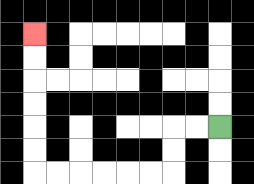{'start': '[9, 5]', 'end': '[1, 1]', 'path_directions': 'L,L,D,D,L,L,L,L,L,L,U,U,U,U,U,U', 'path_coordinates': '[[9, 5], [8, 5], [7, 5], [7, 6], [7, 7], [6, 7], [5, 7], [4, 7], [3, 7], [2, 7], [1, 7], [1, 6], [1, 5], [1, 4], [1, 3], [1, 2], [1, 1]]'}